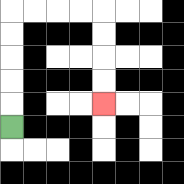{'start': '[0, 5]', 'end': '[4, 4]', 'path_directions': 'U,U,U,U,U,R,R,R,R,D,D,D,D', 'path_coordinates': '[[0, 5], [0, 4], [0, 3], [0, 2], [0, 1], [0, 0], [1, 0], [2, 0], [3, 0], [4, 0], [4, 1], [4, 2], [4, 3], [4, 4]]'}